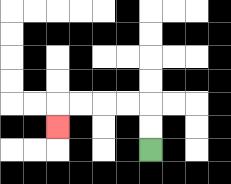{'start': '[6, 6]', 'end': '[2, 5]', 'path_directions': 'U,U,L,L,L,L,D', 'path_coordinates': '[[6, 6], [6, 5], [6, 4], [5, 4], [4, 4], [3, 4], [2, 4], [2, 5]]'}